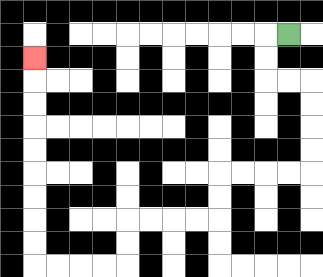{'start': '[12, 1]', 'end': '[1, 2]', 'path_directions': 'L,D,D,R,R,D,D,D,D,L,L,L,L,D,D,L,L,L,L,D,D,L,L,L,L,U,U,U,U,U,U,U,U,U', 'path_coordinates': '[[12, 1], [11, 1], [11, 2], [11, 3], [12, 3], [13, 3], [13, 4], [13, 5], [13, 6], [13, 7], [12, 7], [11, 7], [10, 7], [9, 7], [9, 8], [9, 9], [8, 9], [7, 9], [6, 9], [5, 9], [5, 10], [5, 11], [4, 11], [3, 11], [2, 11], [1, 11], [1, 10], [1, 9], [1, 8], [1, 7], [1, 6], [1, 5], [1, 4], [1, 3], [1, 2]]'}